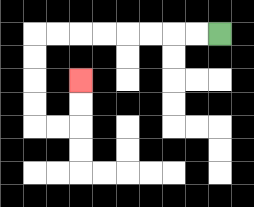{'start': '[9, 1]', 'end': '[3, 3]', 'path_directions': 'L,L,L,L,L,L,L,L,D,D,D,D,R,R,U,U', 'path_coordinates': '[[9, 1], [8, 1], [7, 1], [6, 1], [5, 1], [4, 1], [3, 1], [2, 1], [1, 1], [1, 2], [1, 3], [1, 4], [1, 5], [2, 5], [3, 5], [3, 4], [3, 3]]'}